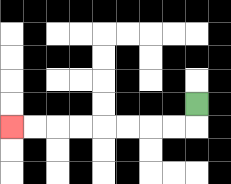{'start': '[8, 4]', 'end': '[0, 5]', 'path_directions': 'D,L,L,L,L,L,L,L,L', 'path_coordinates': '[[8, 4], [8, 5], [7, 5], [6, 5], [5, 5], [4, 5], [3, 5], [2, 5], [1, 5], [0, 5]]'}